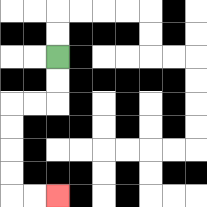{'start': '[2, 2]', 'end': '[2, 8]', 'path_directions': 'D,D,L,L,D,D,D,D,R,R', 'path_coordinates': '[[2, 2], [2, 3], [2, 4], [1, 4], [0, 4], [0, 5], [0, 6], [0, 7], [0, 8], [1, 8], [2, 8]]'}